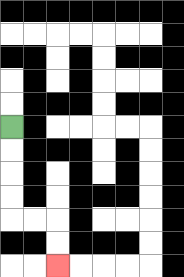{'start': '[0, 5]', 'end': '[2, 11]', 'path_directions': 'D,D,D,D,R,R,D,D', 'path_coordinates': '[[0, 5], [0, 6], [0, 7], [0, 8], [0, 9], [1, 9], [2, 9], [2, 10], [2, 11]]'}